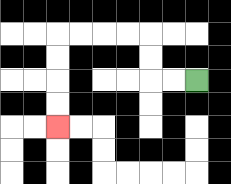{'start': '[8, 3]', 'end': '[2, 5]', 'path_directions': 'L,L,U,U,L,L,L,L,D,D,D,D', 'path_coordinates': '[[8, 3], [7, 3], [6, 3], [6, 2], [6, 1], [5, 1], [4, 1], [3, 1], [2, 1], [2, 2], [2, 3], [2, 4], [2, 5]]'}